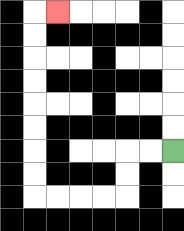{'start': '[7, 6]', 'end': '[2, 0]', 'path_directions': 'L,L,D,D,L,L,L,L,U,U,U,U,U,U,U,U,R', 'path_coordinates': '[[7, 6], [6, 6], [5, 6], [5, 7], [5, 8], [4, 8], [3, 8], [2, 8], [1, 8], [1, 7], [1, 6], [1, 5], [1, 4], [1, 3], [1, 2], [1, 1], [1, 0], [2, 0]]'}